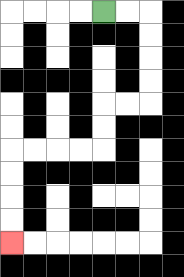{'start': '[4, 0]', 'end': '[0, 10]', 'path_directions': 'R,R,D,D,D,D,L,L,D,D,L,L,L,L,D,D,D,D', 'path_coordinates': '[[4, 0], [5, 0], [6, 0], [6, 1], [6, 2], [6, 3], [6, 4], [5, 4], [4, 4], [4, 5], [4, 6], [3, 6], [2, 6], [1, 6], [0, 6], [0, 7], [0, 8], [0, 9], [0, 10]]'}